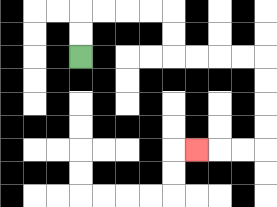{'start': '[3, 2]', 'end': '[8, 6]', 'path_directions': 'U,U,R,R,R,R,D,D,R,R,R,R,D,D,D,D,L,L,L', 'path_coordinates': '[[3, 2], [3, 1], [3, 0], [4, 0], [5, 0], [6, 0], [7, 0], [7, 1], [7, 2], [8, 2], [9, 2], [10, 2], [11, 2], [11, 3], [11, 4], [11, 5], [11, 6], [10, 6], [9, 6], [8, 6]]'}